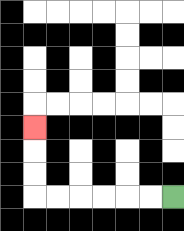{'start': '[7, 8]', 'end': '[1, 5]', 'path_directions': 'L,L,L,L,L,L,U,U,U', 'path_coordinates': '[[7, 8], [6, 8], [5, 8], [4, 8], [3, 8], [2, 8], [1, 8], [1, 7], [1, 6], [1, 5]]'}